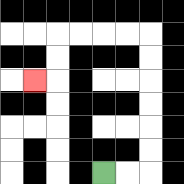{'start': '[4, 7]', 'end': '[1, 3]', 'path_directions': 'R,R,U,U,U,U,U,U,L,L,L,L,D,D,L', 'path_coordinates': '[[4, 7], [5, 7], [6, 7], [6, 6], [6, 5], [6, 4], [6, 3], [6, 2], [6, 1], [5, 1], [4, 1], [3, 1], [2, 1], [2, 2], [2, 3], [1, 3]]'}